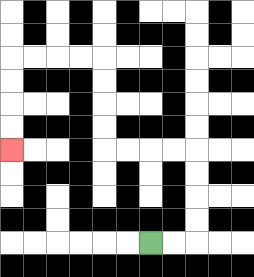{'start': '[6, 10]', 'end': '[0, 6]', 'path_directions': 'R,R,U,U,U,U,L,L,L,L,U,U,U,U,L,L,L,L,D,D,D,D', 'path_coordinates': '[[6, 10], [7, 10], [8, 10], [8, 9], [8, 8], [8, 7], [8, 6], [7, 6], [6, 6], [5, 6], [4, 6], [4, 5], [4, 4], [4, 3], [4, 2], [3, 2], [2, 2], [1, 2], [0, 2], [0, 3], [0, 4], [0, 5], [0, 6]]'}